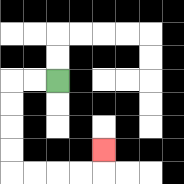{'start': '[2, 3]', 'end': '[4, 6]', 'path_directions': 'L,L,D,D,D,D,R,R,R,R,U', 'path_coordinates': '[[2, 3], [1, 3], [0, 3], [0, 4], [0, 5], [0, 6], [0, 7], [1, 7], [2, 7], [3, 7], [4, 7], [4, 6]]'}